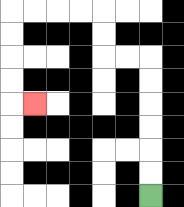{'start': '[6, 8]', 'end': '[1, 4]', 'path_directions': 'U,U,U,U,U,U,L,L,U,U,L,L,L,L,D,D,D,D,R', 'path_coordinates': '[[6, 8], [6, 7], [6, 6], [6, 5], [6, 4], [6, 3], [6, 2], [5, 2], [4, 2], [4, 1], [4, 0], [3, 0], [2, 0], [1, 0], [0, 0], [0, 1], [0, 2], [0, 3], [0, 4], [1, 4]]'}